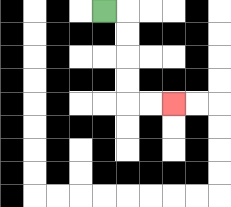{'start': '[4, 0]', 'end': '[7, 4]', 'path_directions': 'R,D,D,D,D,R,R', 'path_coordinates': '[[4, 0], [5, 0], [5, 1], [5, 2], [5, 3], [5, 4], [6, 4], [7, 4]]'}